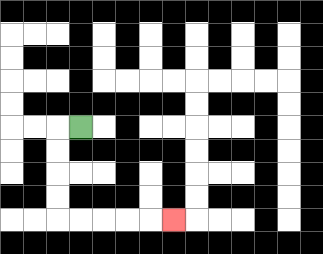{'start': '[3, 5]', 'end': '[7, 9]', 'path_directions': 'L,D,D,D,D,R,R,R,R,R', 'path_coordinates': '[[3, 5], [2, 5], [2, 6], [2, 7], [2, 8], [2, 9], [3, 9], [4, 9], [5, 9], [6, 9], [7, 9]]'}